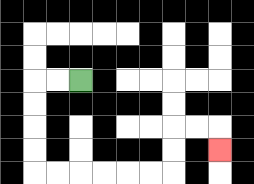{'start': '[3, 3]', 'end': '[9, 6]', 'path_directions': 'L,L,D,D,D,D,R,R,R,R,R,R,U,U,R,R,D', 'path_coordinates': '[[3, 3], [2, 3], [1, 3], [1, 4], [1, 5], [1, 6], [1, 7], [2, 7], [3, 7], [4, 7], [5, 7], [6, 7], [7, 7], [7, 6], [7, 5], [8, 5], [9, 5], [9, 6]]'}